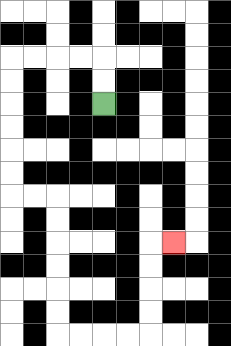{'start': '[4, 4]', 'end': '[7, 10]', 'path_directions': 'U,U,L,L,L,L,D,D,D,D,D,D,R,R,D,D,D,D,D,D,R,R,R,R,U,U,U,U,R', 'path_coordinates': '[[4, 4], [4, 3], [4, 2], [3, 2], [2, 2], [1, 2], [0, 2], [0, 3], [0, 4], [0, 5], [0, 6], [0, 7], [0, 8], [1, 8], [2, 8], [2, 9], [2, 10], [2, 11], [2, 12], [2, 13], [2, 14], [3, 14], [4, 14], [5, 14], [6, 14], [6, 13], [6, 12], [6, 11], [6, 10], [7, 10]]'}